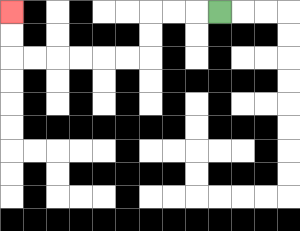{'start': '[9, 0]', 'end': '[0, 0]', 'path_directions': 'L,L,L,D,D,L,L,L,L,L,L,U,U', 'path_coordinates': '[[9, 0], [8, 0], [7, 0], [6, 0], [6, 1], [6, 2], [5, 2], [4, 2], [3, 2], [2, 2], [1, 2], [0, 2], [0, 1], [0, 0]]'}